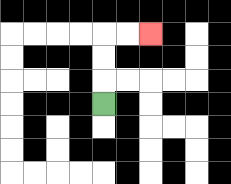{'start': '[4, 4]', 'end': '[6, 1]', 'path_directions': 'U,U,U,R,R', 'path_coordinates': '[[4, 4], [4, 3], [4, 2], [4, 1], [5, 1], [6, 1]]'}